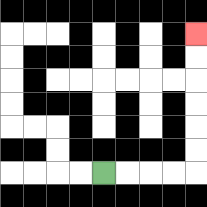{'start': '[4, 7]', 'end': '[8, 1]', 'path_directions': 'R,R,R,R,U,U,U,U,U,U', 'path_coordinates': '[[4, 7], [5, 7], [6, 7], [7, 7], [8, 7], [8, 6], [8, 5], [8, 4], [8, 3], [8, 2], [8, 1]]'}